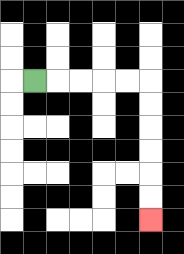{'start': '[1, 3]', 'end': '[6, 9]', 'path_directions': 'R,R,R,R,R,D,D,D,D,D,D', 'path_coordinates': '[[1, 3], [2, 3], [3, 3], [4, 3], [5, 3], [6, 3], [6, 4], [6, 5], [6, 6], [6, 7], [6, 8], [6, 9]]'}